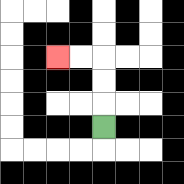{'start': '[4, 5]', 'end': '[2, 2]', 'path_directions': 'U,U,U,L,L', 'path_coordinates': '[[4, 5], [4, 4], [4, 3], [4, 2], [3, 2], [2, 2]]'}